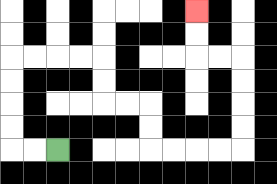{'start': '[2, 6]', 'end': '[8, 0]', 'path_directions': 'L,L,U,U,U,U,R,R,R,R,D,D,R,R,D,D,R,R,R,R,U,U,U,U,L,L,U,U', 'path_coordinates': '[[2, 6], [1, 6], [0, 6], [0, 5], [0, 4], [0, 3], [0, 2], [1, 2], [2, 2], [3, 2], [4, 2], [4, 3], [4, 4], [5, 4], [6, 4], [6, 5], [6, 6], [7, 6], [8, 6], [9, 6], [10, 6], [10, 5], [10, 4], [10, 3], [10, 2], [9, 2], [8, 2], [8, 1], [8, 0]]'}